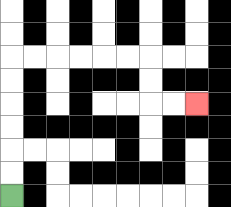{'start': '[0, 8]', 'end': '[8, 4]', 'path_directions': 'U,U,U,U,U,U,R,R,R,R,R,R,D,D,R,R', 'path_coordinates': '[[0, 8], [0, 7], [0, 6], [0, 5], [0, 4], [0, 3], [0, 2], [1, 2], [2, 2], [3, 2], [4, 2], [5, 2], [6, 2], [6, 3], [6, 4], [7, 4], [8, 4]]'}